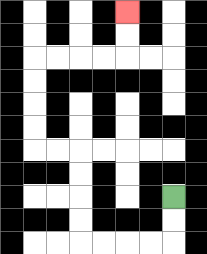{'start': '[7, 8]', 'end': '[5, 0]', 'path_directions': 'D,D,L,L,L,L,U,U,U,U,L,L,U,U,U,U,R,R,R,R,U,U', 'path_coordinates': '[[7, 8], [7, 9], [7, 10], [6, 10], [5, 10], [4, 10], [3, 10], [3, 9], [3, 8], [3, 7], [3, 6], [2, 6], [1, 6], [1, 5], [1, 4], [1, 3], [1, 2], [2, 2], [3, 2], [4, 2], [5, 2], [5, 1], [5, 0]]'}